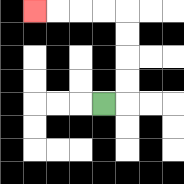{'start': '[4, 4]', 'end': '[1, 0]', 'path_directions': 'R,U,U,U,U,L,L,L,L', 'path_coordinates': '[[4, 4], [5, 4], [5, 3], [5, 2], [5, 1], [5, 0], [4, 0], [3, 0], [2, 0], [1, 0]]'}